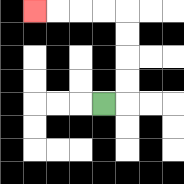{'start': '[4, 4]', 'end': '[1, 0]', 'path_directions': 'R,U,U,U,U,L,L,L,L', 'path_coordinates': '[[4, 4], [5, 4], [5, 3], [5, 2], [5, 1], [5, 0], [4, 0], [3, 0], [2, 0], [1, 0]]'}